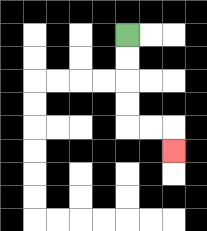{'start': '[5, 1]', 'end': '[7, 6]', 'path_directions': 'D,D,D,D,R,R,D', 'path_coordinates': '[[5, 1], [5, 2], [5, 3], [5, 4], [5, 5], [6, 5], [7, 5], [7, 6]]'}